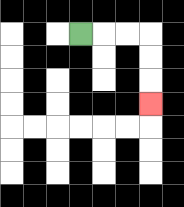{'start': '[3, 1]', 'end': '[6, 4]', 'path_directions': 'R,R,R,D,D,D', 'path_coordinates': '[[3, 1], [4, 1], [5, 1], [6, 1], [6, 2], [6, 3], [6, 4]]'}